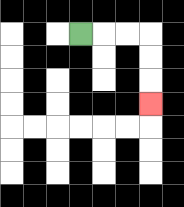{'start': '[3, 1]', 'end': '[6, 4]', 'path_directions': 'R,R,R,D,D,D', 'path_coordinates': '[[3, 1], [4, 1], [5, 1], [6, 1], [6, 2], [6, 3], [6, 4]]'}